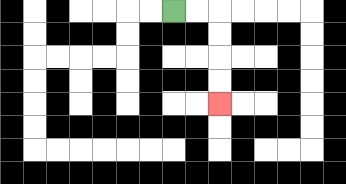{'start': '[7, 0]', 'end': '[9, 4]', 'path_directions': 'R,R,D,D,D,D', 'path_coordinates': '[[7, 0], [8, 0], [9, 0], [9, 1], [9, 2], [9, 3], [9, 4]]'}